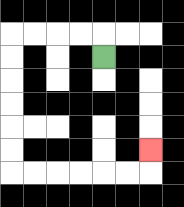{'start': '[4, 2]', 'end': '[6, 6]', 'path_directions': 'U,L,L,L,L,D,D,D,D,D,D,R,R,R,R,R,R,U', 'path_coordinates': '[[4, 2], [4, 1], [3, 1], [2, 1], [1, 1], [0, 1], [0, 2], [0, 3], [0, 4], [0, 5], [0, 6], [0, 7], [1, 7], [2, 7], [3, 7], [4, 7], [5, 7], [6, 7], [6, 6]]'}